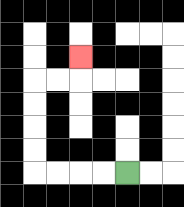{'start': '[5, 7]', 'end': '[3, 2]', 'path_directions': 'L,L,L,L,U,U,U,U,R,R,U', 'path_coordinates': '[[5, 7], [4, 7], [3, 7], [2, 7], [1, 7], [1, 6], [1, 5], [1, 4], [1, 3], [2, 3], [3, 3], [3, 2]]'}